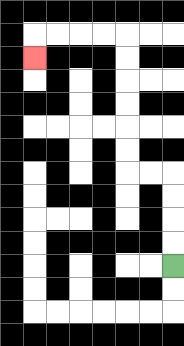{'start': '[7, 11]', 'end': '[1, 2]', 'path_directions': 'U,U,U,U,L,L,U,U,U,U,U,U,L,L,L,L,D', 'path_coordinates': '[[7, 11], [7, 10], [7, 9], [7, 8], [7, 7], [6, 7], [5, 7], [5, 6], [5, 5], [5, 4], [5, 3], [5, 2], [5, 1], [4, 1], [3, 1], [2, 1], [1, 1], [1, 2]]'}